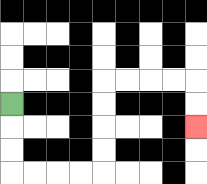{'start': '[0, 4]', 'end': '[8, 5]', 'path_directions': 'D,D,D,R,R,R,R,U,U,U,U,R,R,R,R,D,D', 'path_coordinates': '[[0, 4], [0, 5], [0, 6], [0, 7], [1, 7], [2, 7], [3, 7], [4, 7], [4, 6], [4, 5], [4, 4], [4, 3], [5, 3], [6, 3], [7, 3], [8, 3], [8, 4], [8, 5]]'}